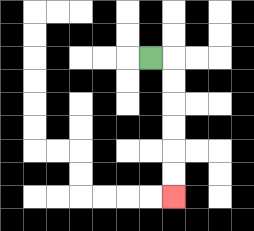{'start': '[6, 2]', 'end': '[7, 8]', 'path_directions': 'R,D,D,D,D,D,D', 'path_coordinates': '[[6, 2], [7, 2], [7, 3], [7, 4], [7, 5], [7, 6], [7, 7], [7, 8]]'}